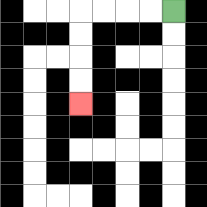{'start': '[7, 0]', 'end': '[3, 4]', 'path_directions': 'L,L,L,L,D,D,D,D', 'path_coordinates': '[[7, 0], [6, 0], [5, 0], [4, 0], [3, 0], [3, 1], [3, 2], [3, 3], [3, 4]]'}